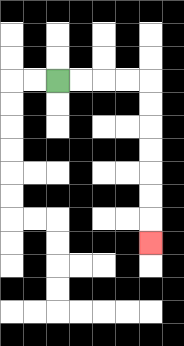{'start': '[2, 3]', 'end': '[6, 10]', 'path_directions': 'R,R,R,R,D,D,D,D,D,D,D', 'path_coordinates': '[[2, 3], [3, 3], [4, 3], [5, 3], [6, 3], [6, 4], [6, 5], [6, 6], [6, 7], [6, 8], [6, 9], [6, 10]]'}